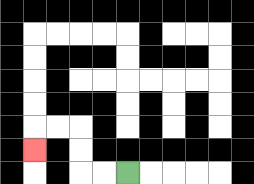{'start': '[5, 7]', 'end': '[1, 6]', 'path_directions': 'L,L,U,U,L,L,D', 'path_coordinates': '[[5, 7], [4, 7], [3, 7], [3, 6], [3, 5], [2, 5], [1, 5], [1, 6]]'}